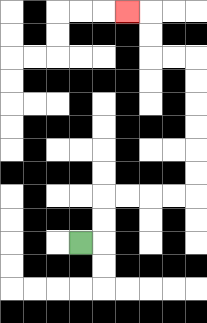{'start': '[3, 10]', 'end': '[5, 0]', 'path_directions': 'R,U,U,R,R,R,R,U,U,U,U,U,U,L,L,U,U,L', 'path_coordinates': '[[3, 10], [4, 10], [4, 9], [4, 8], [5, 8], [6, 8], [7, 8], [8, 8], [8, 7], [8, 6], [8, 5], [8, 4], [8, 3], [8, 2], [7, 2], [6, 2], [6, 1], [6, 0], [5, 0]]'}